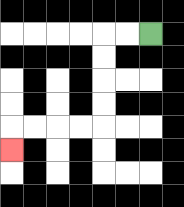{'start': '[6, 1]', 'end': '[0, 6]', 'path_directions': 'L,L,D,D,D,D,L,L,L,L,D', 'path_coordinates': '[[6, 1], [5, 1], [4, 1], [4, 2], [4, 3], [4, 4], [4, 5], [3, 5], [2, 5], [1, 5], [0, 5], [0, 6]]'}